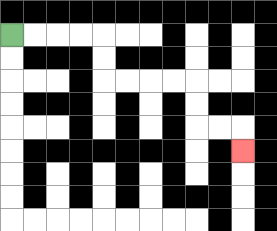{'start': '[0, 1]', 'end': '[10, 6]', 'path_directions': 'R,R,R,R,D,D,R,R,R,R,D,D,R,R,D', 'path_coordinates': '[[0, 1], [1, 1], [2, 1], [3, 1], [4, 1], [4, 2], [4, 3], [5, 3], [6, 3], [7, 3], [8, 3], [8, 4], [8, 5], [9, 5], [10, 5], [10, 6]]'}